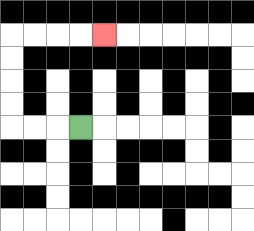{'start': '[3, 5]', 'end': '[4, 1]', 'path_directions': 'L,L,L,U,U,U,U,R,R,R,R', 'path_coordinates': '[[3, 5], [2, 5], [1, 5], [0, 5], [0, 4], [0, 3], [0, 2], [0, 1], [1, 1], [2, 1], [3, 1], [4, 1]]'}